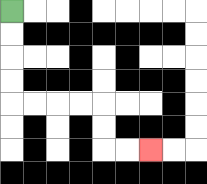{'start': '[0, 0]', 'end': '[6, 6]', 'path_directions': 'D,D,D,D,R,R,R,R,D,D,R,R', 'path_coordinates': '[[0, 0], [0, 1], [0, 2], [0, 3], [0, 4], [1, 4], [2, 4], [3, 4], [4, 4], [4, 5], [4, 6], [5, 6], [6, 6]]'}